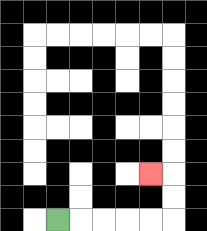{'start': '[2, 9]', 'end': '[6, 7]', 'path_directions': 'R,R,R,R,R,U,U,L', 'path_coordinates': '[[2, 9], [3, 9], [4, 9], [5, 9], [6, 9], [7, 9], [7, 8], [7, 7], [6, 7]]'}